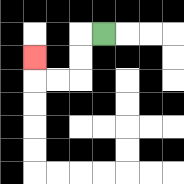{'start': '[4, 1]', 'end': '[1, 2]', 'path_directions': 'L,D,D,L,L,U', 'path_coordinates': '[[4, 1], [3, 1], [3, 2], [3, 3], [2, 3], [1, 3], [1, 2]]'}